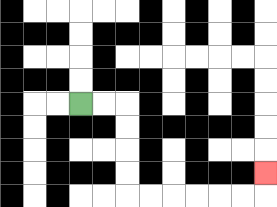{'start': '[3, 4]', 'end': '[11, 7]', 'path_directions': 'R,R,D,D,D,D,R,R,R,R,R,R,U', 'path_coordinates': '[[3, 4], [4, 4], [5, 4], [5, 5], [5, 6], [5, 7], [5, 8], [6, 8], [7, 8], [8, 8], [9, 8], [10, 8], [11, 8], [11, 7]]'}